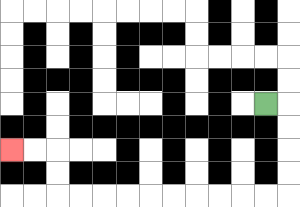{'start': '[11, 4]', 'end': '[0, 6]', 'path_directions': 'R,D,D,D,D,L,L,L,L,L,L,L,L,L,L,U,U,L,L', 'path_coordinates': '[[11, 4], [12, 4], [12, 5], [12, 6], [12, 7], [12, 8], [11, 8], [10, 8], [9, 8], [8, 8], [7, 8], [6, 8], [5, 8], [4, 8], [3, 8], [2, 8], [2, 7], [2, 6], [1, 6], [0, 6]]'}